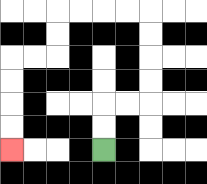{'start': '[4, 6]', 'end': '[0, 6]', 'path_directions': 'U,U,R,R,U,U,U,U,L,L,L,L,D,D,L,L,D,D,D,D', 'path_coordinates': '[[4, 6], [4, 5], [4, 4], [5, 4], [6, 4], [6, 3], [6, 2], [6, 1], [6, 0], [5, 0], [4, 0], [3, 0], [2, 0], [2, 1], [2, 2], [1, 2], [0, 2], [0, 3], [0, 4], [0, 5], [0, 6]]'}